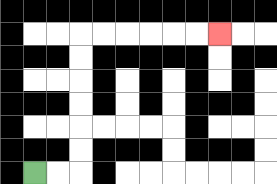{'start': '[1, 7]', 'end': '[9, 1]', 'path_directions': 'R,R,U,U,U,U,U,U,R,R,R,R,R,R', 'path_coordinates': '[[1, 7], [2, 7], [3, 7], [3, 6], [3, 5], [3, 4], [3, 3], [3, 2], [3, 1], [4, 1], [5, 1], [6, 1], [7, 1], [8, 1], [9, 1]]'}